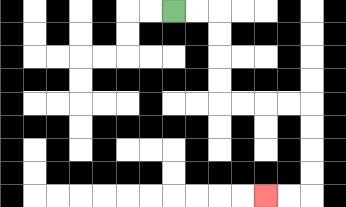{'start': '[7, 0]', 'end': '[11, 8]', 'path_directions': 'R,R,D,D,D,D,R,R,R,R,D,D,D,D,L,L', 'path_coordinates': '[[7, 0], [8, 0], [9, 0], [9, 1], [9, 2], [9, 3], [9, 4], [10, 4], [11, 4], [12, 4], [13, 4], [13, 5], [13, 6], [13, 7], [13, 8], [12, 8], [11, 8]]'}